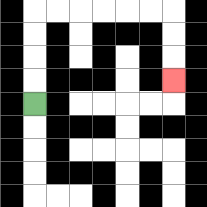{'start': '[1, 4]', 'end': '[7, 3]', 'path_directions': 'U,U,U,U,R,R,R,R,R,R,D,D,D', 'path_coordinates': '[[1, 4], [1, 3], [1, 2], [1, 1], [1, 0], [2, 0], [3, 0], [4, 0], [5, 0], [6, 0], [7, 0], [7, 1], [7, 2], [7, 3]]'}